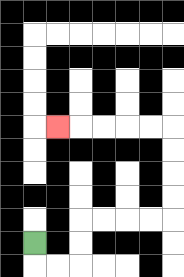{'start': '[1, 10]', 'end': '[2, 5]', 'path_directions': 'D,R,R,U,U,R,R,R,R,U,U,U,U,L,L,L,L,L', 'path_coordinates': '[[1, 10], [1, 11], [2, 11], [3, 11], [3, 10], [3, 9], [4, 9], [5, 9], [6, 9], [7, 9], [7, 8], [7, 7], [7, 6], [7, 5], [6, 5], [5, 5], [4, 5], [3, 5], [2, 5]]'}